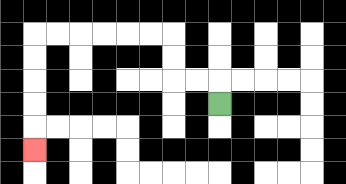{'start': '[9, 4]', 'end': '[1, 6]', 'path_directions': 'U,L,L,U,U,L,L,L,L,L,L,D,D,D,D,D', 'path_coordinates': '[[9, 4], [9, 3], [8, 3], [7, 3], [7, 2], [7, 1], [6, 1], [5, 1], [4, 1], [3, 1], [2, 1], [1, 1], [1, 2], [1, 3], [1, 4], [1, 5], [1, 6]]'}